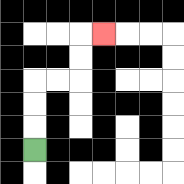{'start': '[1, 6]', 'end': '[4, 1]', 'path_directions': 'U,U,U,R,R,U,U,R', 'path_coordinates': '[[1, 6], [1, 5], [1, 4], [1, 3], [2, 3], [3, 3], [3, 2], [3, 1], [4, 1]]'}